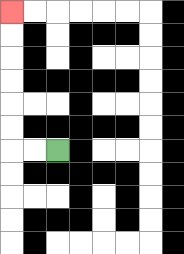{'start': '[2, 6]', 'end': '[0, 0]', 'path_directions': 'L,L,U,U,U,U,U,U', 'path_coordinates': '[[2, 6], [1, 6], [0, 6], [0, 5], [0, 4], [0, 3], [0, 2], [0, 1], [0, 0]]'}